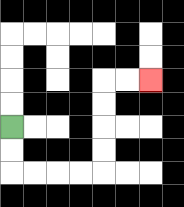{'start': '[0, 5]', 'end': '[6, 3]', 'path_directions': 'D,D,R,R,R,R,U,U,U,U,R,R', 'path_coordinates': '[[0, 5], [0, 6], [0, 7], [1, 7], [2, 7], [3, 7], [4, 7], [4, 6], [4, 5], [4, 4], [4, 3], [5, 3], [6, 3]]'}